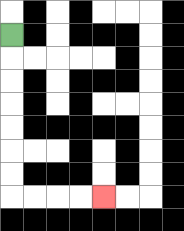{'start': '[0, 1]', 'end': '[4, 8]', 'path_directions': 'D,D,D,D,D,D,D,R,R,R,R', 'path_coordinates': '[[0, 1], [0, 2], [0, 3], [0, 4], [0, 5], [0, 6], [0, 7], [0, 8], [1, 8], [2, 8], [3, 8], [4, 8]]'}